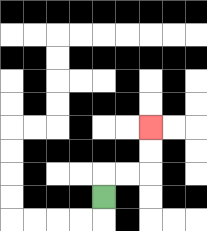{'start': '[4, 8]', 'end': '[6, 5]', 'path_directions': 'U,R,R,U,U', 'path_coordinates': '[[4, 8], [4, 7], [5, 7], [6, 7], [6, 6], [6, 5]]'}